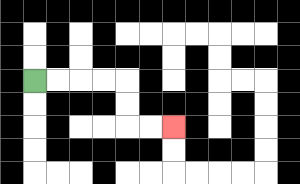{'start': '[1, 3]', 'end': '[7, 5]', 'path_directions': 'R,R,R,R,D,D,R,R', 'path_coordinates': '[[1, 3], [2, 3], [3, 3], [4, 3], [5, 3], [5, 4], [5, 5], [6, 5], [7, 5]]'}